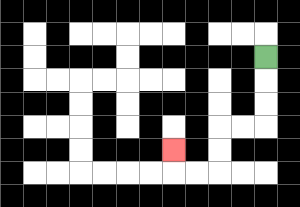{'start': '[11, 2]', 'end': '[7, 6]', 'path_directions': 'D,D,D,L,L,D,D,L,L,U', 'path_coordinates': '[[11, 2], [11, 3], [11, 4], [11, 5], [10, 5], [9, 5], [9, 6], [9, 7], [8, 7], [7, 7], [7, 6]]'}